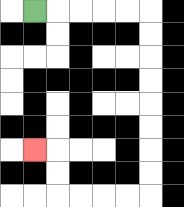{'start': '[1, 0]', 'end': '[1, 6]', 'path_directions': 'R,R,R,R,R,D,D,D,D,D,D,D,D,L,L,L,L,U,U,L', 'path_coordinates': '[[1, 0], [2, 0], [3, 0], [4, 0], [5, 0], [6, 0], [6, 1], [6, 2], [6, 3], [6, 4], [6, 5], [6, 6], [6, 7], [6, 8], [5, 8], [4, 8], [3, 8], [2, 8], [2, 7], [2, 6], [1, 6]]'}